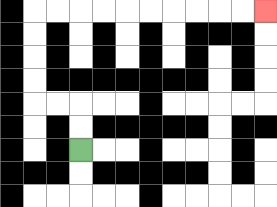{'start': '[3, 6]', 'end': '[11, 0]', 'path_directions': 'U,U,L,L,U,U,U,U,R,R,R,R,R,R,R,R,R,R', 'path_coordinates': '[[3, 6], [3, 5], [3, 4], [2, 4], [1, 4], [1, 3], [1, 2], [1, 1], [1, 0], [2, 0], [3, 0], [4, 0], [5, 0], [6, 0], [7, 0], [8, 0], [9, 0], [10, 0], [11, 0]]'}